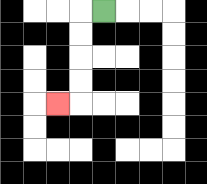{'start': '[4, 0]', 'end': '[2, 4]', 'path_directions': 'L,D,D,D,D,L', 'path_coordinates': '[[4, 0], [3, 0], [3, 1], [3, 2], [3, 3], [3, 4], [2, 4]]'}